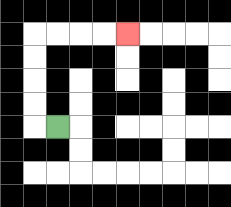{'start': '[2, 5]', 'end': '[5, 1]', 'path_directions': 'L,U,U,U,U,R,R,R,R', 'path_coordinates': '[[2, 5], [1, 5], [1, 4], [1, 3], [1, 2], [1, 1], [2, 1], [3, 1], [4, 1], [5, 1]]'}